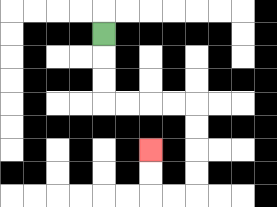{'start': '[4, 1]', 'end': '[6, 6]', 'path_directions': 'D,D,D,R,R,R,R,D,D,D,D,L,L,U,U', 'path_coordinates': '[[4, 1], [4, 2], [4, 3], [4, 4], [5, 4], [6, 4], [7, 4], [8, 4], [8, 5], [8, 6], [8, 7], [8, 8], [7, 8], [6, 8], [6, 7], [6, 6]]'}